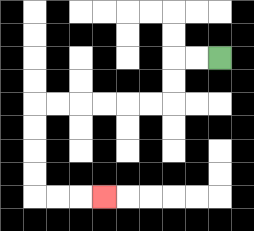{'start': '[9, 2]', 'end': '[4, 8]', 'path_directions': 'L,L,D,D,L,L,L,L,L,L,D,D,D,D,R,R,R', 'path_coordinates': '[[9, 2], [8, 2], [7, 2], [7, 3], [7, 4], [6, 4], [5, 4], [4, 4], [3, 4], [2, 4], [1, 4], [1, 5], [1, 6], [1, 7], [1, 8], [2, 8], [3, 8], [4, 8]]'}